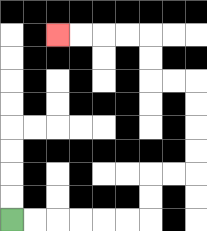{'start': '[0, 9]', 'end': '[2, 1]', 'path_directions': 'R,R,R,R,R,R,U,U,R,R,U,U,U,U,L,L,U,U,L,L,L,L', 'path_coordinates': '[[0, 9], [1, 9], [2, 9], [3, 9], [4, 9], [5, 9], [6, 9], [6, 8], [6, 7], [7, 7], [8, 7], [8, 6], [8, 5], [8, 4], [8, 3], [7, 3], [6, 3], [6, 2], [6, 1], [5, 1], [4, 1], [3, 1], [2, 1]]'}